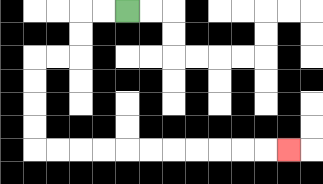{'start': '[5, 0]', 'end': '[12, 6]', 'path_directions': 'L,L,D,D,L,L,D,D,D,D,R,R,R,R,R,R,R,R,R,R,R', 'path_coordinates': '[[5, 0], [4, 0], [3, 0], [3, 1], [3, 2], [2, 2], [1, 2], [1, 3], [1, 4], [1, 5], [1, 6], [2, 6], [3, 6], [4, 6], [5, 6], [6, 6], [7, 6], [8, 6], [9, 6], [10, 6], [11, 6], [12, 6]]'}